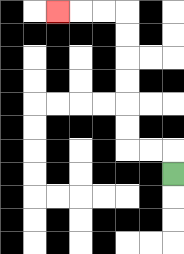{'start': '[7, 7]', 'end': '[2, 0]', 'path_directions': 'U,L,L,U,U,U,U,U,U,L,L,L', 'path_coordinates': '[[7, 7], [7, 6], [6, 6], [5, 6], [5, 5], [5, 4], [5, 3], [5, 2], [5, 1], [5, 0], [4, 0], [3, 0], [2, 0]]'}